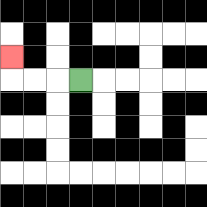{'start': '[3, 3]', 'end': '[0, 2]', 'path_directions': 'L,L,L,U', 'path_coordinates': '[[3, 3], [2, 3], [1, 3], [0, 3], [0, 2]]'}